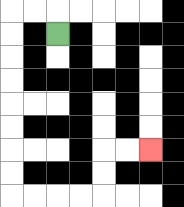{'start': '[2, 1]', 'end': '[6, 6]', 'path_directions': 'U,L,L,D,D,D,D,D,D,D,D,R,R,R,R,U,U,R,R', 'path_coordinates': '[[2, 1], [2, 0], [1, 0], [0, 0], [0, 1], [0, 2], [0, 3], [0, 4], [0, 5], [0, 6], [0, 7], [0, 8], [1, 8], [2, 8], [3, 8], [4, 8], [4, 7], [4, 6], [5, 6], [6, 6]]'}